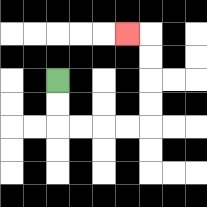{'start': '[2, 3]', 'end': '[5, 1]', 'path_directions': 'D,D,R,R,R,R,U,U,U,U,L', 'path_coordinates': '[[2, 3], [2, 4], [2, 5], [3, 5], [4, 5], [5, 5], [6, 5], [6, 4], [6, 3], [6, 2], [6, 1], [5, 1]]'}